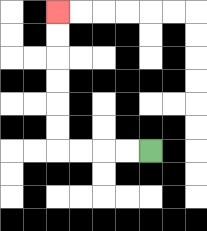{'start': '[6, 6]', 'end': '[2, 0]', 'path_directions': 'L,L,L,L,U,U,U,U,U,U', 'path_coordinates': '[[6, 6], [5, 6], [4, 6], [3, 6], [2, 6], [2, 5], [2, 4], [2, 3], [2, 2], [2, 1], [2, 0]]'}